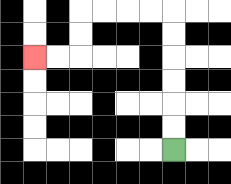{'start': '[7, 6]', 'end': '[1, 2]', 'path_directions': 'U,U,U,U,U,U,L,L,L,L,D,D,L,L', 'path_coordinates': '[[7, 6], [7, 5], [7, 4], [7, 3], [7, 2], [7, 1], [7, 0], [6, 0], [5, 0], [4, 0], [3, 0], [3, 1], [3, 2], [2, 2], [1, 2]]'}